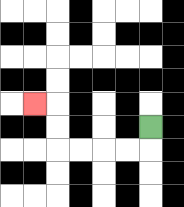{'start': '[6, 5]', 'end': '[1, 4]', 'path_directions': 'D,L,L,L,L,U,U,L', 'path_coordinates': '[[6, 5], [6, 6], [5, 6], [4, 6], [3, 6], [2, 6], [2, 5], [2, 4], [1, 4]]'}